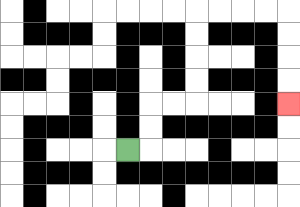{'start': '[5, 6]', 'end': '[12, 4]', 'path_directions': 'R,U,U,R,R,U,U,U,U,R,R,R,R,D,D,D,D', 'path_coordinates': '[[5, 6], [6, 6], [6, 5], [6, 4], [7, 4], [8, 4], [8, 3], [8, 2], [8, 1], [8, 0], [9, 0], [10, 0], [11, 0], [12, 0], [12, 1], [12, 2], [12, 3], [12, 4]]'}